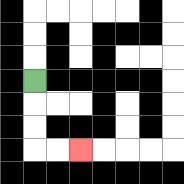{'start': '[1, 3]', 'end': '[3, 6]', 'path_directions': 'D,D,D,R,R', 'path_coordinates': '[[1, 3], [1, 4], [1, 5], [1, 6], [2, 6], [3, 6]]'}